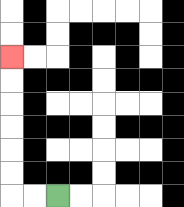{'start': '[2, 8]', 'end': '[0, 2]', 'path_directions': 'L,L,U,U,U,U,U,U', 'path_coordinates': '[[2, 8], [1, 8], [0, 8], [0, 7], [0, 6], [0, 5], [0, 4], [0, 3], [0, 2]]'}